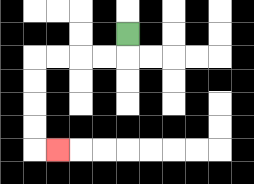{'start': '[5, 1]', 'end': '[2, 6]', 'path_directions': 'D,L,L,L,L,D,D,D,D,R', 'path_coordinates': '[[5, 1], [5, 2], [4, 2], [3, 2], [2, 2], [1, 2], [1, 3], [1, 4], [1, 5], [1, 6], [2, 6]]'}